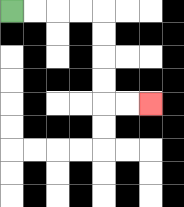{'start': '[0, 0]', 'end': '[6, 4]', 'path_directions': 'R,R,R,R,D,D,D,D,R,R', 'path_coordinates': '[[0, 0], [1, 0], [2, 0], [3, 0], [4, 0], [4, 1], [4, 2], [4, 3], [4, 4], [5, 4], [6, 4]]'}